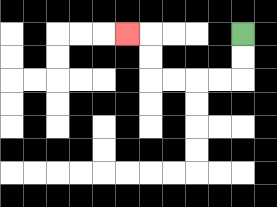{'start': '[10, 1]', 'end': '[5, 1]', 'path_directions': 'D,D,L,L,L,L,U,U,L', 'path_coordinates': '[[10, 1], [10, 2], [10, 3], [9, 3], [8, 3], [7, 3], [6, 3], [6, 2], [6, 1], [5, 1]]'}